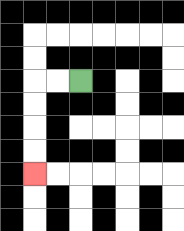{'start': '[3, 3]', 'end': '[1, 7]', 'path_directions': 'L,L,D,D,D,D', 'path_coordinates': '[[3, 3], [2, 3], [1, 3], [1, 4], [1, 5], [1, 6], [1, 7]]'}